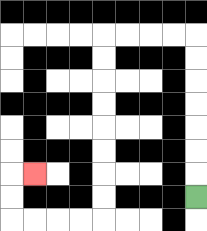{'start': '[8, 8]', 'end': '[1, 7]', 'path_directions': 'U,U,U,U,U,U,U,L,L,L,L,D,D,D,D,D,D,D,D,L,L,L,L,U,U,R', 'path_coordinates': '[[8, 8], [8, 7], [8, 6], [8, 5], [8, 4], [8, 3], [8, 2], [8, 1], [7, 1], [6, 1], [5, 1], [4, 1], [4, 2], [4, 3], [4, 4], [4, 5], [4, 6], [4, 7], [4, 8], [4, 9], [3, 9], [2, 9], [1, 9], [0, 9], [0, 8], [0, 7], [1, 7]]'}